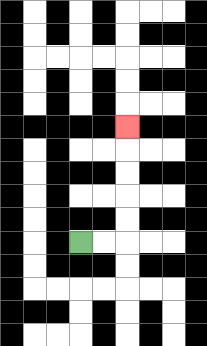{'start': '[3, 10]', 'end': '[5, 5]', 'path_directions': 'R,R,U,U,U,U,U', 'path_coordinates': '[[3, 10], [4, 10], [5, 10], [5, 9], [5, 8], [5, 7], [5, 6], [5, 5]]'}